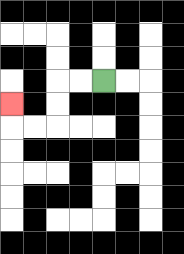{'start': '[4, 3]', 'end': '[0, 4]', 'path_directions': 'L,L,D,D,L,L,U', 'path_coordinates': '[[4, 3], [3, 3], [2, 3], [2, 4], [2, 5], [1, 5], [0, 5], [0, 4]]'}